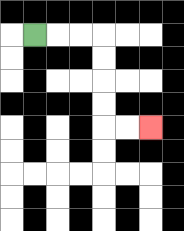{'start': '[1, 1]', 'end': '[6, 5]', 'path_directions': 'R,R,R,D,D,D,D,R,R', 'path_coordinates': '[[1, 1], [2, 1], [3, 1], [4, 1], [4, 2], [4, 3], [4, 4], [4, 5], [5, 5], [6, 5]]'}